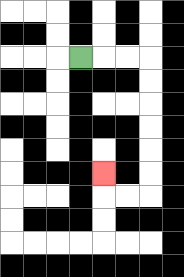{'start': '[3, 2]', 'end': '[4, 7]', 'path_directions': 'R,R,R,D,D,D,D,D,D,L,L,U', 'path_coordinates': '[[3, 2], [4, 2], [5, 2], [6, 2], [6, 3], [6, 4], [6, 5], [6, 6], [6, 7], [6, 8], [5, 8], [4, 8], [4, 7]]'}